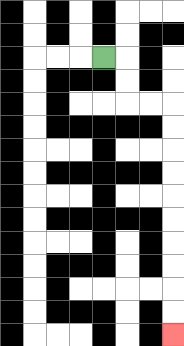{'start': '[4, 2]', 'end': '[7, 14]', 'path_directions': 'R,D,D,R,R,D,D,D,D,D,D,D,D,D,D', 'path_coordinates': '[[4, 2], [5, 2], [5, 3], [5, 4], [6, 4], [7, 4], [7, 5], [7, 6], [7, 7], [7, 8], [7, 9], [7, 10], [7, 11], [7, 12], [7, 13], [7, 14]]'}